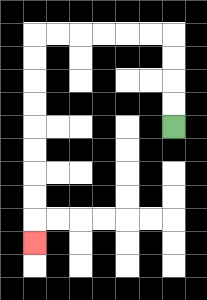{'start': '[7, 5]', 'end': '[1, 10]', 'path_directions': 'U,U,U,U,L,L,L,L,L,L,D,D,D,D,D,D,D,D,D', 'path_coordinates': '[[7, 5], [7, 4], [7, 3], [7, 2], [7, 1], [6, 1], [5, 1], [4, 1], [3, 1], [2, 1], [1, 1], [1, 2], [1, 3], [1, 4], [1, 5], [1, 6], [1, 7], [1, 8], [1, 9], [1, 10]]'}